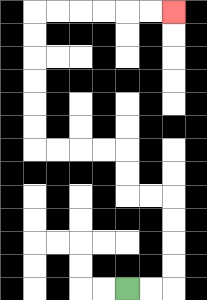{'start': '[5, 12]', 'end': '[7, 0]', 'path_directions': 'R,R,U,U,U,U,L,L,U,U,L,L,L,L,U,U,U,U,U,U,R,R,R,R,R,R', 'path_coordinates': '[[5, 12], [6, 12], [7, 12], [7, 11], [7, 10], [7, 9], [7, 8], [6, 8], [5, 8], [5, 7], [5, 6], [4, 6], [3, 6], [2, 6], [1, 6], [1, 5], [1, 4], [1, 3], [1, 2], [1, 1], [1, 0], [2, 0], [3, 0], [4, 0], [5, 0], [6, 0], [7, 0]]'}